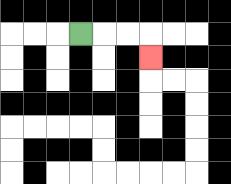{'start': '[3, 1]', 'end': '[6, 2]', 'path_directions': 'R,R,R,D', 'path_coordinates': '[[3, 1], [4, 1], [5, 1], [6, 1], [6, 2]]'}